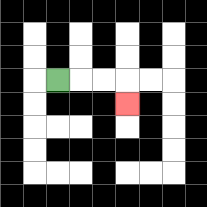{'start': '[2, 3]', 'end': '[5, 4]', 'path_directions': 'R,R,R,D', 'path_coordinates': '[[2, 3], [3, 3], [4, 3], [5, 3], [5, 4]]'}